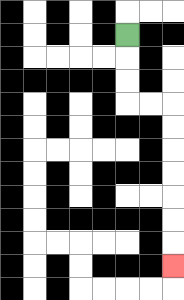{'start': '[5, 1]', 'end': '[7, 11]', 'path_directions': 'D,D,D,R,R,D,D,D,D,D,D,D', 'path_coordinates': '[[5, 1], [5, 2], [5, 3], [5, 4], [6, 4], [7, 4], [7, 5], [7, 6], [7, 7], [7, 8], [7, 9], [7, 10], [7, 11]]'}